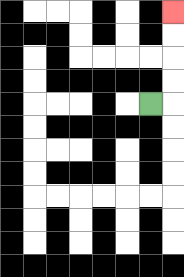{'start': '[6, 4]', 'end': '[7, 0]', 'path_directions': 'R,U,U,U,U', 'path_coordinates': '[[6, 4], [7, 4], [7, 3], [7, 2], [7, 1], [7, 0]]'}